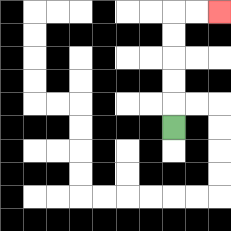{'start': '[7, 5]', 'end': '[9, 0]', 'path_directions': 'U,U,U,U,U,R,R', 'path_coordinates': '[[7, 5], [7, 4], [7, 3], [7, 2], [7, 1], [7, 0], [8, 0], [9, 0]]'}